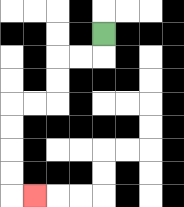{'start': '[4, 1]', 'end': '[1, 8]', 'path_directions': 'D,L,L,D,D,L,L,D,D,D,D,R', 'path_coordinates': '[[4, 1], [4, 2], [3, 2], [2, 2], [2, 3], [2, 4], [1, 4], [0, 4], [0, 5], [0, 6], [0, 7], [0, 8], [1, 8]]'}